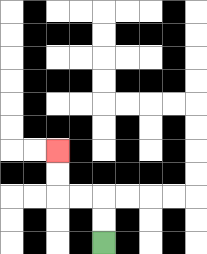{'start': '[4, 10]', 'end': '[2, 6]', 'path_directions': 'U,U,L,L,U,U', 'path_coordinates': '[[4, 10], [4, 9], [4, 8], [3, 8], [2, 8], [2, 7], [2, 6]]'}